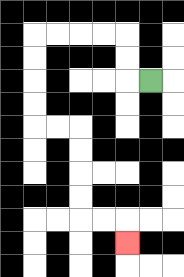{'start': '[6, 3]', 'end': '[5, 10]', 'path_directions': 'L,U,U,L,L,L,L,D,D,D,D,R,R,D,D,D,D,R,R,D', 'path_coordinates': '[[6, 3], [5, 3], [5, 2], [5, 1], [4, 1], [3, 1], [2, 1], [1, 1], [1, 2], [1, 3], [1, 4], [1, 5], [2, 5], [3, 5], [3, 6], [3, 7], [3, 8], [3, 9], [4, 9], [5, 9], [5, 10]]'}